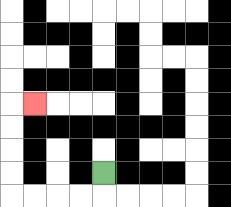{'start': '[4, 7]', 'end': '[1, 4]', 'path_directions': 'D,L,L,L,L,U,U,U,U,R', 'path_coordinates': '[[4, 7], [4, 8], [3, 8], [2, 8], [1, 8], [0, 8], [0, 7], [0, 6], [0, 5], [0, 4], [1, 4]]'}